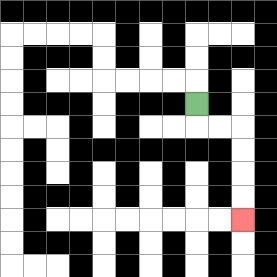{'start': '[8, 4]', 'end': '[10, 9]', 'path_directions': 'D,R,R,D,D,D,D', 'path_coordinates': '[[8, 4], [8, 5], [9, 5], [10, 5], [10, 6], [10, 7], [10, 8], [10, 9]]'}